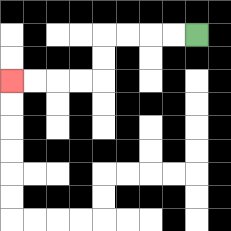{'start': '[8, 1]', 'end': '[0, 3]', 'path_directions': 'L,L,L,L,D,D,L,L,L,L', 'path_coordinates': '[[8, 1], [7, 1], [6, 1], [5, 1], [4, 1], [4, 2], [4, 3], [3, 3], [2, 3], [1, 3], [0, 3]]'}